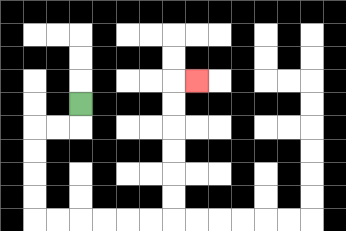{'start': '[3, 4]', 'end': '[8, 3]', 'path_directions': 'D,L,L,D,D,D,D,R,R,R,R,R,R,U,U,U,U,U,U,R', 'path_coordinates': '[[3, 4], [3, 5], [2, 5], [1, 5], [1, 6], [1, 7], [1, 8], [1, 9], [2, 9], [3, 9], [4, 9], [5, 9], [6, 9], [7, 9], [7, 8], [7, 7], [7, 6], [7, 5], [7, 4], [7, 3], [8, 3]]'}